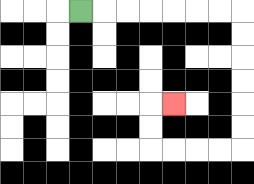{'start': '[3, 0]', 'end': '[7, 4]', 'path_directions': 'R,R,R,R,R,R,R,D,D,D,D,D,D,L,L,L,L,U,U,R', 'path_coordinates': '[[3, 0], [4, 0], [5, 0], [6, 0], [7, 0], [8, 0], [9, 0], [10, 0], [10, 1], [10, 2], [10, 3], [10, 4], [10, 5], [10, 6], [9, 6], [8, 6], [7, 6], [6, 6], [6, 5], [6, 4], [7, 4]]'}